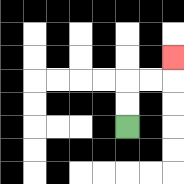{'start': '[5, 5]', 'end': '[7, 2]', 'path_directions': 'U,U,R,R,U', 'path_coordinates': '[[5, 5], [5, 4], [5, 3], [6, 3], [7, 3], [7, 2]]'}